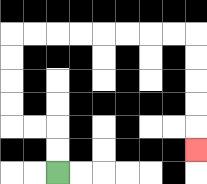{'start': '[2, 7]', 'end': '[8, 6]', 'path_directions': 'U,U,L,L,U,U,U,U,R,R,R,R,R,R,R,R,D,D,D,D,D', 'path_coordinates': '[[2, 7], [2, 6], [2, 5], [1, 5], [0, 5], [0, 4], [0, 3], [0, 2], [0, 1], [1, 1], [2, 1], [3, 1], [4, 1], [5, 1], [6, 1], [7, 1], [8, 1], [8, 2], [8, 3], [8, 4], [8, 5], [8, 6]]'}